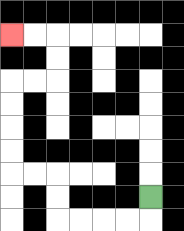{'start': '[6, 8]', 'end': '[0, 1]', 'path_directions': 'D,L,L,L,L,U,U,L,L,U,U,U,U,R,R,U,U,L,L', 'path_coordinates': '[[6, 8], [6, 9], [5, 9], [4, 9], [3, 9], [2, 9], [2, 8], [2, 7], [1, 7], [0, 7], [0, 6], [0, 5], [0, 4], [0, 3], [1, 3], [2, 3], [2, 2], [2, 1], [1, 1], [0, 1]]'}